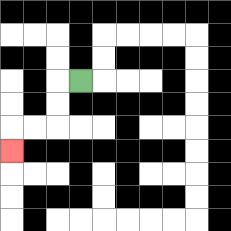{'start': '[3, 3]', 'end': '[0, 6]', 'path_directions': 'L,D,D,L,L,D', 'path_coordinates': '[[3, 3], [2, 3], [2, 4], [2, 5], [1, 5], [0, 5], [0, 6]]'}